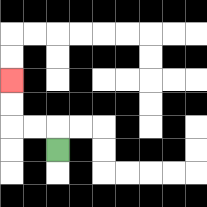{'start': '[2, 6]', 'end': '[0, 3]', 'path_directions': 'U,L,L,U,U', 'path_coordinates': '[[2, 6], [2, 5], [1, 5], [0, 5], [0, 4], [0, 3]]'}